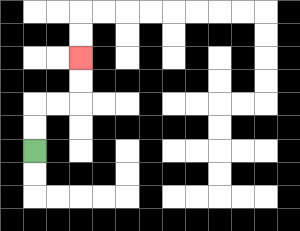{'start': '[1, 6]', 'end': '[3, 2]', 'path_directions': 'U,U,R,R,U,U', 'path_coordinates': '[[1, 6], [1, 5], [1, 4], [2, 4], [3, 4], [3, 3], [3, 2]]'}